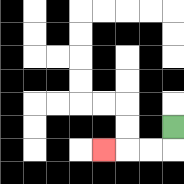{'start': '[7, 5]', 'end': '[4, 6]', 'path_directions': 'D,L,L,L', 'path_coordinates': '[[7, 5], [7, 6], [6, 6], [5, 6], [4, 6]]'}